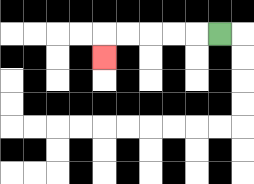{'start': '[9, 1]', 'end': '[4, 2]', 'path_directions': 'L,L,L,L,L,D', 'path_coordinates': '[[9, 1], [8, 1], [7, 1], [6, 1], [5, 1], [4, 1], [4, 2]]'}